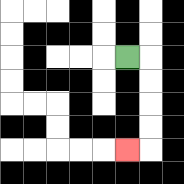{'start': '[5, 2]', 'end': '[5, 6]', 'path_directions': 'R,D,D,D,D,L', 'path_coordinates': '[[5, 2], [6, 2], [6, 3], [6, 4], [6, 5], [6, 6], [5, 6]]'}